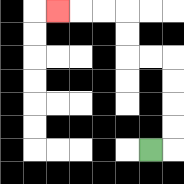{'start': '[6, 6]', 'end': '[2, 0]', 'path_directions': 'R,U,U,U,U,L,L,U,U,L,L,L', 'path_coordinates': '[[6, 6], [7, 6], [7, 5], [7, 4], [7, 3], [7, 2], [6, 2], [5, 2], [5, 1], [5, 0], [4, 0], [3, 0], [2, 0]]'}